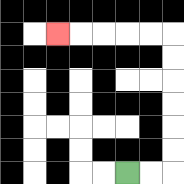{'start': '[5, 7]', 'end': '[2, 1]', 'path_directions': 'R,R,U,U,U,U,U,U,L,L,L,L,L', 'path_coordinates': '[[5, 7], [6, 7], [7, 7], [7, 6], [7, 5], [7, 4], [7, 3], [7, 2], [7, 1], [6, 1], [5, 1], [4, 1], [3, 1], [2, 1]]'}